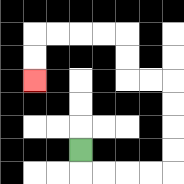{'start': '[3, 6]', 'end': '[1, 3]', 'path_directions': 'D,R,R,R,R,U,U,U,U,L,L,U,U,L,L,L,L,D,D', 'path_coordinates': '[[3, 6], [3, 7], [4, 7], [5, 7], [6, 7], [7, 7], [7, 6], [7, 5], [7, 4], [7, 3], [6, 3], [5, 3], [5, 2], [5, 1], [4, 1], [3, 1], [2, 1], [1, 1], [1, 2], [1, 3]]'}